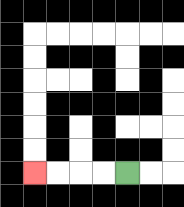{'start': '[5, 7]', 'end': '[1, 7]', 'path_directions': 'L,L,L,L', 'path_coordinates': '[[5, 7], [4, 7], [3, 7], [2, 7], [1, 7]]'}